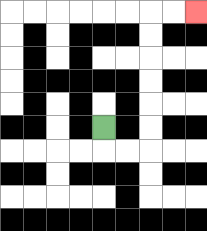{'start': '[4, 5]', 'end': '[8, 0]', 'path_directions': 'D,R,R,U,U,U,U,U,U,R,R', 'path_coordinates': '[[4, 5], [4, 6], [5, 6], [6, 6], [6, 5], [6, 4], [6, 3], [6, 2], [6, 1], [6, 0], [7, 0], [8, 0]]'}